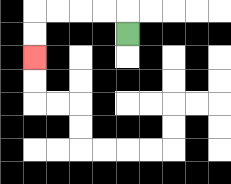{'start': '[5, 1]', 'end': '[1, 2]', 'path_directions': 'U,L,L,L,L,D,D', 'path_coordinates': '[[5, 1], [5, 0], [4, 0], [3, 0], [2, 0], [1, 0], [1, 1], [1, 2]]'}